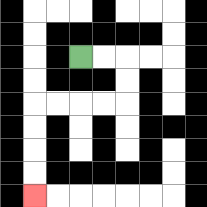{'start': '[3, 2]', 'end': '[1, 8]', 'path_directions': 'R,R,D,D,L,L,L,L,D,D,D,D', 'path_coordinates': '[[3, 2], [4, 2], [5, 2], [5, 3], [5, 4], [4, 4], [3, 4], [2, 4], [1, 4], [1, 5], [1, 6], [1, 7], [1, 8]]'}